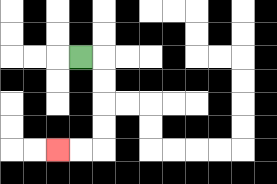{'start': '[3, 2]', 'end': '[2, 6]', 'path_directions': 'R,D,D,D,D,L,L', 'path_coordinates': '[[3, 2], [4, 2], [4, 3], [4, 4], [4, 5], [4, 6], [3, 6], [2, 6]]'}